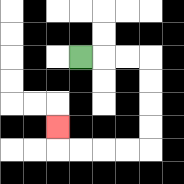{'start': '[3, 2]', 'end': '[2, 5]', 'path_directions': 'R,R,R,D,D,D,D,L,L,L,L,U', 'path_coordinates': '[[3, 2], [4, 2], [5, 2], [6, 2], [6, 3], [6, 4], [6, 5], [6, 6], [5, 6], [4, 6], [3, 6], [2, 6], [2, 5]]'}